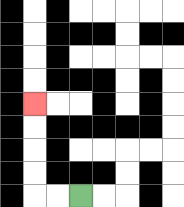{'start': '[3, 8]', 'end': '[1, 4]', 'path_directions': 'L,L,U,U,U,U', 'path_coordinates': '[[3, 8], [2, 8], [1, 8], [1, 7], [1, 6], [1, 5], [1, 4]]'}